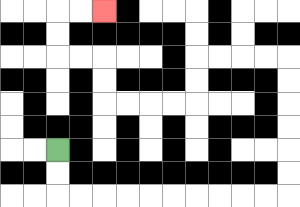{'start': '[2, 6]', 'end': '[4, 0]', 'path_directions': 'D,D,R,R,R,R,R,R,R,R,R,R,U,U,U,U,U,U,L,L,L,L,D,D,L,L,L,L,U,U,L,L,U,U,R,R', 'path_coordinates': '[[2, 6], [2, 7], [2, 8], [3, 8], [4, 8], [5, 8], [6, 8], [7, 8], [8, 8], [9, 8], [10, 8], [11, 8], [12, 8], [12, 7], [12, 6], [12, 5], [12, 4], [12, 3], [12, 2], [11, 2], [10, 2], [9, 2], [8, 2], [8, 3], [8, 4], [7, 4], [6, 4], [5, 4], [4, 4], [4, 3], [4, 2], [3, 2], [2, 2], [2, 1], [2, 0], [3, 0], [4, 0]]'}